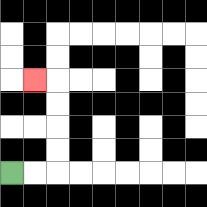{'start': '[0, 7]', 'end': '[1, 3]', 'path_directions': 'R,R,U,U,U,U,L', 'path_coordinates': '[[0, 7], [1, 7], [2, 7], [2, 6], [2, 5], [2, 4], [2, 3], [1, 3]]'}